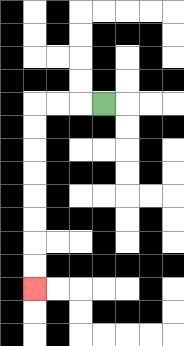{'start': '[4, 4]', 'end': '[1, 12]', 'path_directions': 'L,L,L,D,D,D,D,D,D,D,D', 'path_coordinates': '[[4, 4], [3, 4], [2, 4], [1, 4], [1, 5], [1, 6], [1, 7], [1, 8], [1, 9], [1, 10], [1, 11], [1, 12]]'}